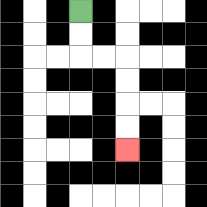{'start': '[3, 0]', 'end': '[5, 6]', 'path_directions': 'D,D,R,R,D,D,D,D', 'path_coordinates': '[[3, 0], [3, 1], [3, 2], [4, 2], [5, 2], [5, 3], [5, 4], [5, 5], [5, 6]]'}